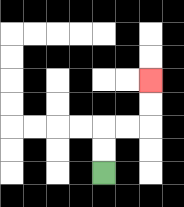{'start': '[4, 7]', 'end': '[6, 3]', 'path_directions': 'U,U,R,R,U,U', 'path_coordinates': '[[4, 7], [4, 6], [4, 5], [5, 5], [6, 5], [6, 4], [6, 3]]'}